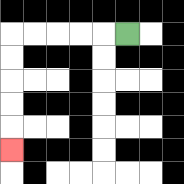{'start': '[5, 1]', 'end': '[0, 6]', 'path_directions': 'L,L,L,L,L,D,D,D,D,D', 'path_coordinates': '[[5, 1], [4, 1], [3, 1], [2, 1], [1, 1], [0, 1], [0, 2], [0, 3], [0, 4], [0, 5], [0, 6]]'}